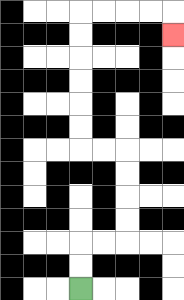{'start': '[3, 12]', 'end': '[7, 1]', 'path_directions': 'U,U,R,R,U,U,U,U,L,L,U,U,U,U,U,U,R,R,R,R,D', 'path_coordinates': '[[3, 12], [3, 11], [3, 10], [4, 10], [5, 10], [5, 9], [5, 8], [5, 7], [5, 6], [4, 6], [3, 6], [3, 5], [3, 4], [3, 3], [3, 2], [3, 1], [3, 0], [4, 0], [5, 0], [6, 0], [7, 0], [7, 1]]'}